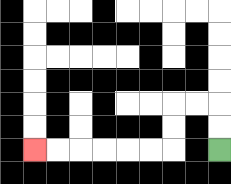{'start': '[9, 6]', 'end': '[1, 6]', 'path_directions': 'U,U,L,L,D,D,L,L,L,L,L,L', 'path_coordinates': '[[9, 6], [9, 5], [9, 4], [8, 4], [7, 4], [7, 5], [7, 6], [6, 6], [5, 6], [4, 6], [3, 6], [2, 6], [1, 6]]'}